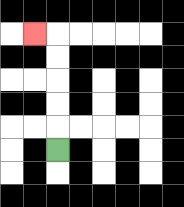{'start': '[2, 6]', 'end': '[1, 1]', 'path_directions': 'U,U,U,U,U,L', 'path_coordinates': '[[2, 6], [2, 5], [2, 4], [2, 3], [2, 2], [2, 1], [1, 1]]'}